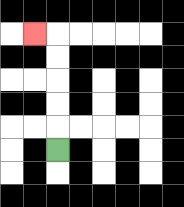{'start': '[2, 6]', 'end': '[1, 1]', 'path_directions': 'U,U,U,U,U,L', 'path_coordinates': '[[2, 6], [2, 5], [2, 4], [2, 3], [2, 2], [2, 1], [1, 1]]'}